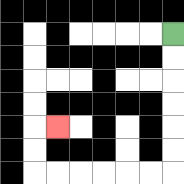{'start': '[7, 1]', 'end': '[2, 5]', 'path_directions': 'D,D,D,D,D,D,L,L,L,L,L,L,U,U,R', 'path_coordinates': '[[7, 1], [7, 2], [7, 3], [7, 4], [7, 5], [7, 6], [7, 7], [6, 7], [5, 7], [4, 7], [3, 7], [2, 7], [1, 7], [1, 6], [1, 5], [2, 5]]'}